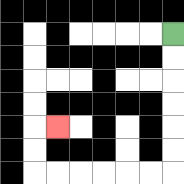{'start': '[7, 1]', 'end': '[2, 5]', 'path_directions': 'D,D,D,D,D,D,L,L,L,L,L,L,U,U,R', 'path_coordinates': '[[7, 1], [7, 2], [7, 3], [7, 4], [7, 5], [7, 6], [7, 7], [6, 7], [5, 7], [4, 7], [3, 7], [2, 7], [1, 7], [1, 6], [1, 5], [2, 5]]'}